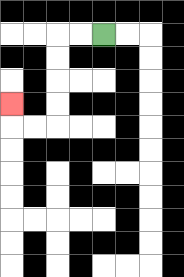{'start': '[4, 1]', 'end': '[0, 4]', 'path_directions': 'L,L,D,D,D,D,L,L,U', 'path_coordinates': '[[4, 1], [3, 1], [2, 1], [2, 2], [2, 3], [2, 4], [2, 5], [1, 5], [0, 5], [0, 4]]'}